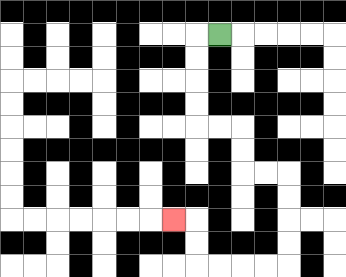{'start': '[9, 1]', 'end': '[7, 9]', 'path_directions': 'L,D,D,D,D,R,R,D,D,R,R,D,D,D,D,L,L,L,L,U,U,L', 'path_coordinates': '[[9, 1], [8, 1], [8, 2], [8, 3], [8, 4], [8, 5], [9, 5], [10, 5], [10, 6], [10, 7], [11, 7], [12, 7], [12, 8], [12, 9], [12, 10], [12, 11], [11, 11], [10, 11], [9, 11], [8, 11], [8, 10], [8, 9], [7, 9]]'}